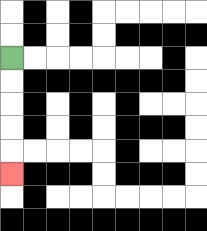{'start': '[0, 2]', 'end': '[0, 7]', 'path_directions': 'D,D,D,D,D', 'path_coordinates': '[[0, 2], [0, 3], [0, 4], [0, 5], [0, 6], [0, 7]]'}